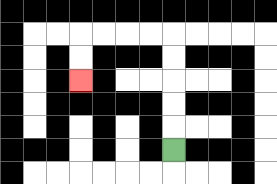{'start': '[7, 6]', 'end': '[3, 3]', 'path_directions': 'U,U,U,U,U,L,L,L,L,D,D', 'path_coordinates': '[[7, 6], [7, 5], [7, 4], [7, 3], [7, 2], [7, 1], [6, 1], [5, 1], [4, 1], [3, 1], [3, 2], [3, 3]]'}